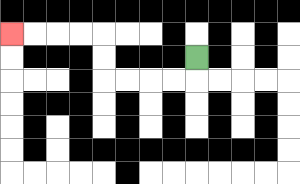{'start': '[8, 2]', 'end': '[0, 1]', 'path_directions': 'D,L,L,L,L,U,U,L,L,L,L', 'path_coordinates': '[[8, 2], [8, 3], [7, 3], [6, 3], [5, 3], [4, 3], [4, 2], [4, 1], [3, 1], [2, 1], [1, 1], [0, 1]]'}